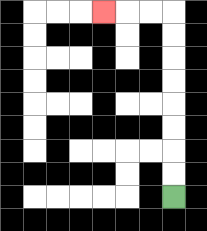{'start': '[7, 8]', 'end': '[4, 0]', 'path_directions': 'U,U,U,U,U,U,U,U,L,L,L', 'path_coordinates': '[[7, 8], [7, 7], [7, 6], [7, 5], [7, 4], [7, 3], [7, 2], [7, 1], [7, 0], [6, 0], [5, 0], [4, 0]]'}